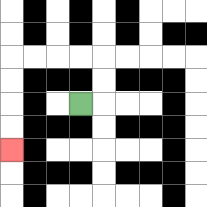{'start': '[3, 4]', 'end': '[0, 6]', 'path_directions': 'R,U,U,L,L,L,L,D,D,D,D', 'path_coordinates': '[[3, 4], [4, 4], [4, 3], [4, 2], [3, 2], [2, 2], [1, 2], [0, 2], [0, 3], [0, 4], [0, 5], [0, 6]]'}